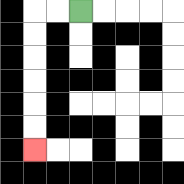{'start': '[3, 0]', 'end': '[1, 6]', 'path_directions': 'L,L,D,D,D,D,D,D', 'path_coordinates': '[[3, 0], [2, 0], [1, 0], [1, 1], [1, 2], [1, 3], [1, 4], [1, 5], [1, 6]]'}